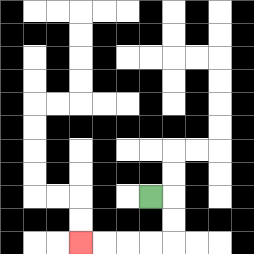{'start': '[6, 8]', 'end': '[3, 10]', 'path_directions': 'R,D,D,L,L,L,L', 'path_coordinates': '[[6, 8], [7, 8], [7, 9], [7, 10], [6, 10], [5, 10], [4, 10], [3, 10]]'}